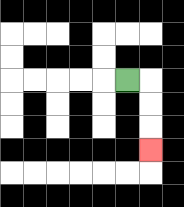{'start': '[5, 3]', 'end': '[6, 6]', 'path_directions': 'R,D,D,D', 'path_coordinates': '[[5, 3], [6, 3], [6, 4], [6, 5], [6, 6]]'}